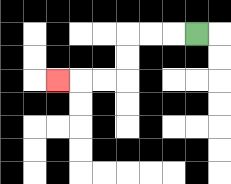{'start': '[8, 1]', 'end': '[2, 3]', 'path_directions': 'L,L,L,D,D,L,L,L', 'path_coordinates': '[[8, 1], [7, 1], [6, 1], [5, 1], [5, 2], [5, 3], [4, 3], [3, 3], [2, 3]]'}